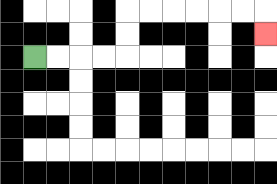{'start': '[1, 2]', 'end': '[11, 1]', 'path_directions': 'R,R,R,R,U,U,R,R,R,R,R,R,D', 'path_coordinates': '[[1, 2], [2, 2], [3, 2], [4, 2], [5, 2], [5, 1], [5, 0], [6, 0], [7, 0], [8, 0], [9, 0], [10, 0], [11, 0], [11, 1]]'}